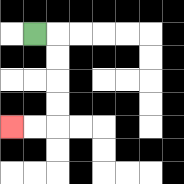{'start': '[1, 1]', 'end': '[0, 5]', 'path_directions': 'R,D,D,D,D,L,L', 'path_coordinates': '[[1, 1], [2, 1], [2, 2], [2, 3], [2, 4], [2, 5], [1, 5], [0, 5]]'}